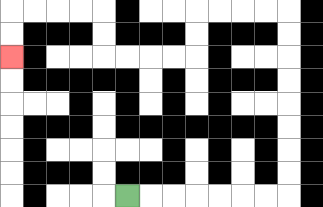{'start': '[5, 8]', 'end': '[0, 2]', 'path_directions': 'R,R,R,R,R,R,R,U,U,U,U,U,U,U,U,L,L,L,L,D,D,L,L,L,L,U,U,L,L,L,L,D,D', 'path_coordinates': '[[5, 8], [6, 8], [7, 8], [8, 8], [9, 8], [10, 8], [11, 8], [12, 8], [12, 7], [12, 6], [12, 5], [12, 4], [12, 3], [12, 2], [12, 1], [12, 0], [11, 0], [10, 0], [9, 0], [8, 0], [8, 1], [8, 2], [7, 2], [6, 2], [5, 2], [4, 2], [4, 1], [4, 0], [3, 0], [2, 0], [1, 0], [0, 0], [0, 1], [0, 2]]'}